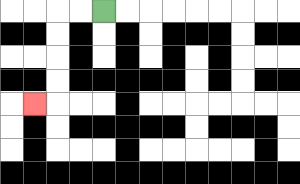{'start': '[4, 0]', 'end': '[1, 4]', 'path_directions': 'L,L,D,D,D,D,L', 'path_coordinates': '[[4, 0], [3, 0], [2, 0], [2, 1], [2, 2], [2, 3], [2, 4], [1, 4]]'}